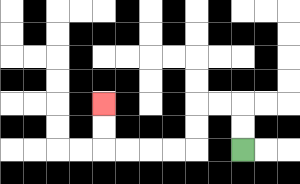{'start': '[10, 6]', 'end': '[4, 4]', 'path_directions': 'U,U,L,L,D,D,L,L,L,L,U,U', 'path_coordinates': '[[10, 6], [10, 5], [10, 4], [9, 4], [8, 4], [8, 5], [8, 6], [7, 6], [6, 6], [5, 6], [4, 6], [4, 5], [4, 4]]'}